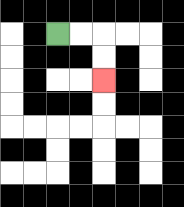{'start': '[2, 1]', 'end': '[4, 3]', 'path_directions': 'R,R,D,D', 'path_coordinates': '[[2, 1], [3, 1], [4, 1], [4, 2], [4, 3]]'}